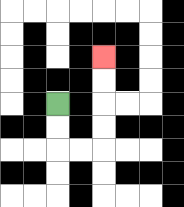{'start': '[2, 4]', 'end': '[4, 2]', 'path_directions': 'D,D,R,R,U,U,U,U', 'path_coordinates': '[[2, 4], [2, 5], [2, 6], [3, 6], [4, 6], [4, 5], [4, 4], [4, 3], [4, 2]]'}